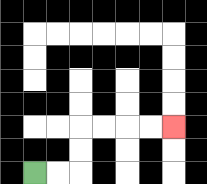{'start': '[1, 7]', 'end': '[7, 5]', 'path_directions': 'R,R,U,U,R,R,R,R', 'path_coordinates': '[[1, 7], [2, 7], [3, 7], [3, 6], [3, 5], [4, 5], [5, 5], [6, 5], [7, 5]]'}